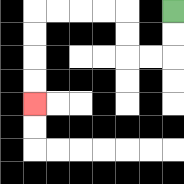{'start': '[7, 0]', 'end': '[1, 4]', 'path_directions': 'D,D,L,L,U,U,L,L,L,L,D,D,D,D', 'path_coordinates': '[[7, 0], [7, 1], [7, 2], [6, 2], [5, 2], [5, 1], [5, 0], [4, 0], [3, 0], [2, 0], [1, 0], [1, 1], [1, 2], [1, 3], [1, 4]]'}